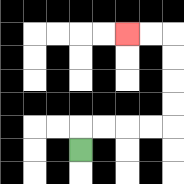{'start': '[3, 6]', 'end': '[5, 1]', 'path_directions': 'U,R,R,R,R,U,U,U,U,L,L', 'path_coordinates': '[[3, 6], [3, 5], [4, 5], [5, 5], [6, 5], [7, 5], [7, 4], [7, 3], [7, 2], [7, 1], [6, 1], [5, 1]]'}